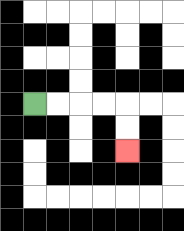{'start': '[1, 4]', 'end': '[5, 6]', 'path_directions': 'R,R,R,R,D,D', 'path_coordinates': '[[1, 4], [2, 4], [3, 4], [4, 4], [5, 4], [5, 5], [5, 6]]'}